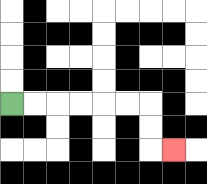{'start': '[0, 4]', 'end': '[7, 6]', 'path_directions': 'R,R,R,R,R,R,D,D,R', 'path_coordinates': '[[0, 4], [1, 4], [2, 4], [3, 4], [4, 4], [5, 4], [6, 4], [6, 5], [6, 6], [7, 6]]'}